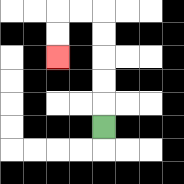{'start': '[4, 5]', 'end': '[2, 2]', 'path_directions': 'U,U,U,U,U,L,L,D,D', 'path_coordinates': '[[4, 5], [4, 4], [4, 3], [4, 2], [4, 1], [4, 0], [3, 0], [2, 0], [2, 1], [2, 2]]'}